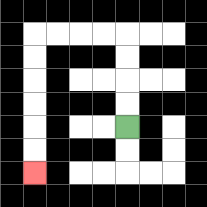{'start': '[5, 5]', 'end': '[1, 7]', 'path_directions': 'U,U,U,U,L,L,L,L,D,D,D,D,D,D', 'path_coordinates': '[[5, 5], [5, 4], [5, 3], [5, 2], [5, 1], [4, 1], [3, 1], [2, 1], [1, 1], [1, 2], [1, 3], [1, 4], [1, 5], [1, 6], [1, 7]]'}